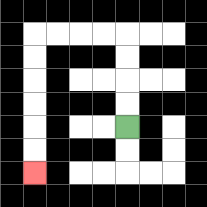{'start': '[5, 5]', 'end': '[1, 7]', 'path_directions': 'U,U,U,U,L,L,L,L,D,D,D,D,D,D', 'path_coordinates': '[[5, 5], [5, 4], [5, 3], [5, 2], [5, 1], [4, 1], [3, 1], [2, 1], [1, 1], [1, 2], [1, 3], [1, 4], [1, 5], [1, 6], [1, 7]]'}